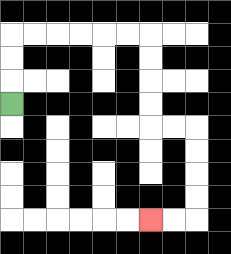{'start': '[0, 4]', 'end': '[6, 9]', 'path_directions': 'U,U,U,R,R,R,R,R,R,D,D,D,D,R,R,D,D,D,D,L,L', 'path_coordinates': '[[0, 4], [0, 3], [0, 2], [0, 1], [1, 1], [2, 1], [3, 1], [4, 1], [5, 1], [6, 1], [6, 2], [6, 3], [6, 4], [6, 5], [7, 5], [8, 5], [8, 6], [8, 7], [8, 8], [8, 9], [7, 9], [6, 9]]'}